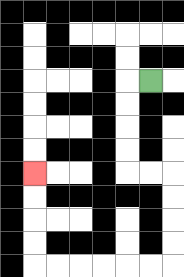{'start': '[6, 3]', 'end': '[1, 7]', 'path_directions': 'L,D,D,D,D,R,R,D,D,D,D,L,L,L,L,L,L,U,U,U,U', 'path_coordinates': '[[6, 3], [5, 3], [5, 4], [5, 5], [5, 6], [5, 7], [6, 7], [7, 7], [7, 8], [7, 9], [7, 10], [7, 11], [6, 11], [5, 11], [4, 11], [3, 11], [2, 11], [1, 11], [1, 10], [1, 9], [1, 8], [1, 7]]'}